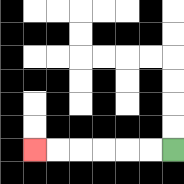{'start': '[7, 6]', 'end': '[1, 6]', 'path_directions': 'L,L,L,L,L,L', 'path_coordinates': '[[7, 6], [6, 6], [5, 6], [4, 6], [3, 6], [2, 6], [1, 6]]'}